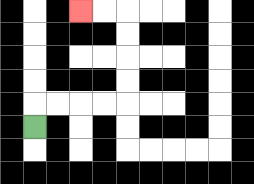{'start': '[1, 5]', 'end': '[3, 0]', 'path_directions': 'U,R,R,R,R,U,U,U,U,L,L', 'path_coordinates': '[[1, 5], [1, 4], [2, 4], [3, 4], [4, 4], [5, 4], [5, 3], [5, 2], [5, 1], [5, 0], [4, 0], [3, 0]]'}